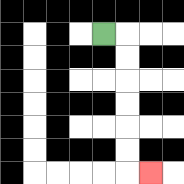{'start': '[4, 1]', 'end': '[6, 7]', 'path_directions': 'R,D,D,D,D,D,D,R', 'path_coordinates': '[[4, 1], [5, 1], [5, 2], [5, 3], [5, 4], [5, 5], [5, 6], [5, 7], [6, 7]]'}